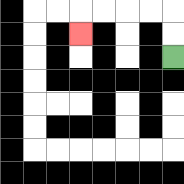{'start': '[7, 2]', 'end': '[3, 1]', 'path_directions': 'U,U,L,L,L,L,D', 'path_coordinates': '[[7, 2], [7, 1], [7, 0], [6, 0], [5, 0], [4, 0], [3, 0], [3, 1]]'}